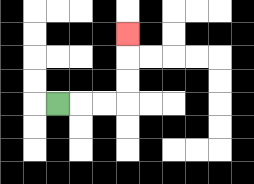{'start': '[2, 4]', 'end': '[5, 1]', 'path_directions': 'R,R,R,U,U,U', 'path_coordinates': '[[2, 4], [3, 4], [4, 4], [5, 4], [5, 3], [5, 2], [5, 1]]'}